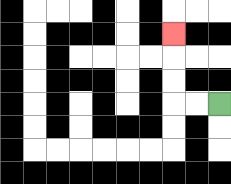{'start': '[9, 4]', 'end': '[7, 1]', 'path_directions': 'L,L,U,U,U', 'path_coordinates': '[[9, 4], [8, 4], [7, 4], [7, 3], [7, 2], [7, 1]]'}